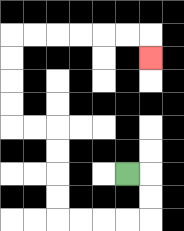{'start': '[5, 7]', 'end': '[6, 2]', 'path_directions': 'R,D,D,L,L,L,L,U,U,U,U,L,L,U,U,U,U,R,R,R,R,R,R,D', 'path_coordinates': '[[5, 7], [6, 7], [6, 8], [6, 9], [5, 9], [4, 9], [3, 9], [2, 9], [2, 8], [2, 7], [2, 6], [2, 5], [1, 5], [0, 5], [0, 4], [0, 3], [0, 2], [0, 1], [1, 1], [2, 1], [3, 1], [4, 1], [5, 1], [6, 1], [6, 2]]'}